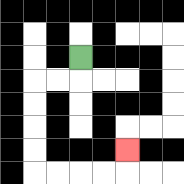{'start': '[3, 2]', 'end': '[5, 6]', 'path_directions': 'D,L,L,D,D,D,D,R,R,R,R,U', 'path_coordinates': '[[3, 2], [3, 3], [2, 3], [1, 3], [1, 4], [1, 5], [1, 6], [1, 7], [2, 7], [3, 7], [4, 7], [5, 7], [5, 6]]'}